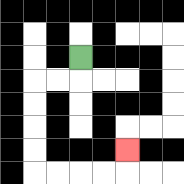{'start': '[3, 2]', 'end': '[5, 6]', 'path_directions': 'D,L,L,D,D,D,D,R,R,R,R,U', 'path_coordinates': '[[3, 2], [3, 3], [2, 3], [1, 3], [1, 4], [1, 5], [1, 6], [1, 7], [2, 7], [3, 7], [4, 7], [5, 7], [5, 6]]'}